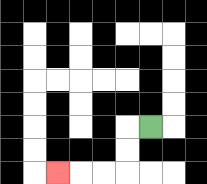{'start': '[6, 5]', 'end': '[2, 7]', 'path_directions': 'L,D,D,L,L,L', 'path_coordinates': '[[6, 5], [5, 5], [5, 6], [5, 7], [4, 7], [3, 7], [2, 7]]'}